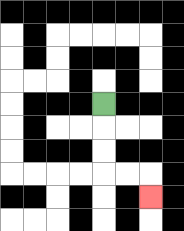{'start': '[4, 4]', 'end': '[6, 8]', 'path_directions': 'D,D,D,R,R,D', 'path_coordinates': '[[4, 4], [4, 5], [4, 6], [4, 7], [5, 7], [6, 7], [6, 8]]'}